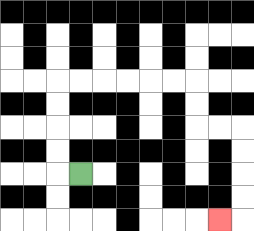{'start': '[3, 7]', 'end': '[9, 9]', 'path_directions': 'L,U,U,U,U,R,R,R,R,R,R,D,D,R,R,D,D,D,D,L', 'path_coordinates': '[[3, 7], [2, 7], [2, 6], [2, 5], [2, 4], [2, 3], [3, 3], [4, 3], [5, 3], [6, 3], [7, 3], [8, 3], [8, 4], [8, 5], [9, 5], [10, 5], [10, 6], [10, 7], [10, 8], [10, 9], [9, 9]]'}